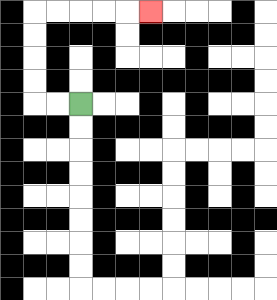{'start': '[3, 4]', 'end': '[6, 0]', 'path_directions': 'L,L,U,U,U,U,R,R,R,R,R', 'path_coordinates': '[[3, 4], [2, 4], [1, 4], [1, 3], [1, 2], [1, 1], [1, 0], [2, 0], [3, 0], [4, 0], [5, 0], [6, 0]]'}